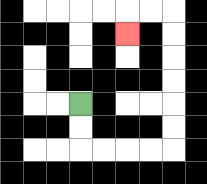{'start': '[3, 4]', 'end': '[5, 1]', 'path_directions': 'D,D,R,R,R,R,U,U,U,U,U,U,L,L,D', 'path_coordinates': '[[3, 4], [3, 5], [3, 6], [4, 6], [5, 6], [6, 6], [7, 6], [7, 5], [7, 4], [7, 3], [7, 2], [7, 1], [7, 0], [6, 0], [5, 0], [5, 1]]'}